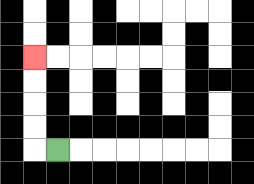{'start': '[2, 6]', 'end': '[1, 2]', 'path_directions': 'L,U,U,U,U', 'path_coordinates': '[[2, 6], [1, 6], [1, 5], [1, 4], [1, 3], [1, 2]]'}